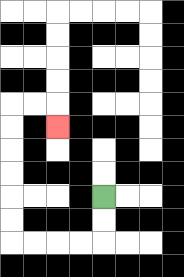{'start': '[4, 8]', 'end': '[2, 5]', 'path_directions': 'D,D,L,L,L,L,U,U,U,U,U,U,R,R,D', 'path_coordinates': '[[4, 8], [4, 9], [4, 10], [3, 10], [2, 10], [1, 10], [0, 10], [0, 9], [0, 8], [0, 7], [0, 6], [0, 5], [0, 4], [1, 4], [2, 4], [2, 5]]'}